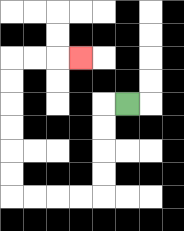{'start': '[5, 4]', 'end': '[3, 2]', 'path_directions': 'L,D,D,D,D,L,L,L,L,U,U,U,U,U,U,R,R,R', 'path_coordinates': '[[5, 4], [4, 4], [4, 5], [4, 6], [4, 7], [4, 8], [3, 8], [2, 8], [1, 8], [0, 8], [0, 7], [0, 6], [0, 5], [0, 4], [0, 3], [0, 2], [1, 2], [2, 2], [3, 2]]'}